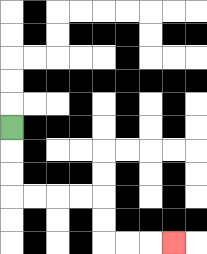{'start': '[0, 5]', 'end': '[7, 10]', 'path_directions': 'D,D,D,R,R,R,R,D,D,R,R,R', 'path_coordinates': '[[0, 5], [0, 6], [0, 7], [0, 8], [1, 8], [2, 8], [3, 8], [4, 8], [4, 9], [4, 10], [5, 10], [6, 10], [7, 10]]'}